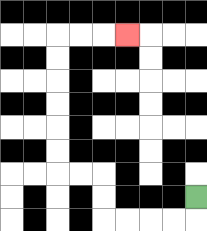{'start': '[8, 8]', 'end': '[5, 1]', 'path_directions': 'D,L,L,L,L,U,U,L,L,U,U,U,U,U,U,R,R,R', 'path_coordinates': '[[8, 8], [8, 9], [7, 9], [6, 9], [5, 9], [4, 9], [4, 8], [4, 7], [3, 7], [2, 7], [2, 6], [2, 5], [2, 4], [2, 3], [2, 2], [2, 1], [3, 1], [4, 1], [5, 1]]'}